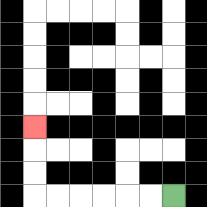{'start': '[7, 8]', 'end': '[1, 5]', 'path_directions': 'L,L,L,L,L,L,U,U,U', 'path_coordinates': '[[7, 8], [6, 8], [5, 8], [4, 8], [3, 8], [2, 8], [1, 8], [1, 7], [1, 6], [1, 5]]'}